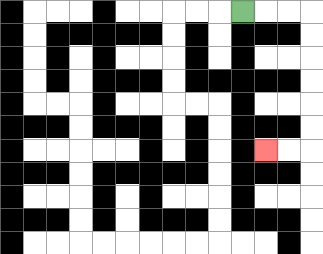{'start': '[10, 0]', 'end': '[11, 6]', 'path_directions': 'R,R,R,D,D,D,D,D,D,L,L', 'path_coordinates': '[[10, 0], [11, 0], [12, 0], [13, 0], [13, 1], [13, 2], [13, 3], [13, 4], [13, 5], [13, 6], [12, 6], [11, 6]]'}